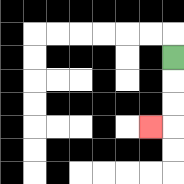{'start': '[7, 2]', 'end': '[6, 5]', 'path_directions': 'D,D,D,L', 'path_coordinates': '[[7, 2], [7, 3], [7, 4], [7, 5], [6, 5]]'}